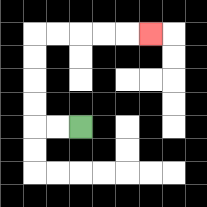{'start': '[3, 5]', 'end': '[6, 1]', 'path_directions': 'L,L,U,U,U,U,R,R,R,R,R', 'path_coordinates': '[[3, 5], [2, 5], [1, 5], [1, 4], [1, 3], [1, 2], [1, 1], [2, 1], [3, 1], [4, 1], [5, 1], [6, 1]]'}